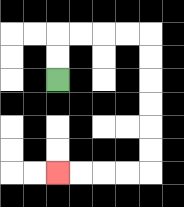{'start': '[2, 3]', 'end': '[2, 7]', 'path_directions': 'U,U,R,R,R,R,D,D,D,D,D,D,L,L,L,L', 'path_coordinates': '[[2, 3], [2, 2], [2, 1], [3, 1], [4, 1], [5, 1], [6, 1], [6, 2], [6, 3], [6, 4], [6, 5], [6, 6], [6, 7], [5, 7], [4, 7], [3, 7], [2, 7]]'}